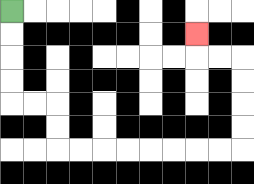{'start': '[0, 0]', 'end': '[8, 1]', 'path_directions': 'D,D,D,D,R,R,D,D,R,R,R,R,R,R,R,R,U,U,U,U,L,L,U', 'path_coordinates': '[[0, 0], [0, 1], [0, 2], [0, 3], [0, 4], [1, 4], [2, 4], [2, 5], [2, 6], [3, 6], [4, 6], [5, 6], [6, 6], [7, 6], [8, 6], [9, 6], [10, 6], [10, 5], [10, 4], [10, 3], [10, 2], [9, 2], [8, 2], [8, 1]]'}